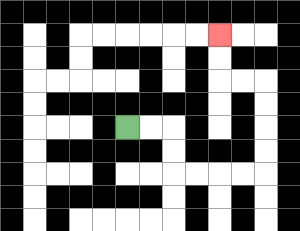{'start': '[5, 5]', 'end': '[9, 1]', 'path_directions': 'R,R,D,D,R,R,R,R,U,U,U,U,L,L,U,U', 'path_coordinates': '[[5, 5], [6, 5], [7, 5], [7, 6], [7, 7], [8, 7], [9, 7], [10, 7], [11, 7], [11, 6], [11, 5], [11, 4], [11, 3], [10, 3], [9, 3], [9, 2], [9, 1]]'}